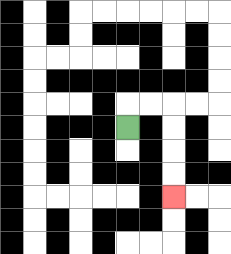{'start': '[5, 5]', 'end': '[7, 8]', 'path_directions': 'U,R,R,D,D,D,D', 'path_coordinates': '[[5, 5], [5, 4], [6, 4], [7, 4], [7, 5], [7, 6], [7, 7], [7, 8]]'}